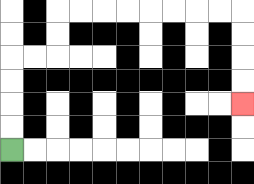{'start': '[0, 6]', 'end': '[10, 4]', 'path_directions': 'U,U,U,U,R,R,U,U,R,R,R,R,R,R,R,R,D,D,D,D', 'path_coordinates': '[[0, 6], [0, 5], [0, 4], [0, 3], [0, 2], [1, 2], [2, 2], [2, 1], [2, 0], [3, 0], [4, 0], [5, 0], [6, 0], [7, 0], [8, 0], [9, 0], [10, 0], [10, 1], [10, 2], [10, 3], [10, 4]]'}